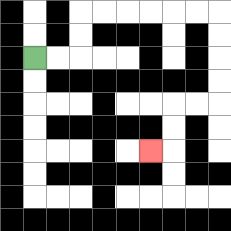{'start': '[1, 2]', 'end': '[6, 6]', 'path_directions': 'R,R,U,U,R,R,R,R,R,R,D,D,D,D,L,L,D,D,L', 'path_coordinates': '[[1, 2], [2, 2], [3, 2], [3, 1], [3, 0], [4, 0], [5, 0], [6, 0], [7, 0], [8, 0], [9, 0], [9, 1], [9, 2], [9, 3], [9, 4], [8, 4], [7, 4], [7, 5], [7, 6], [6, 6]]'}